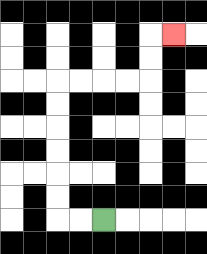{'start': '[4, 9]', 'end': '[7, 1]', 'path_directions': 'L,L,U,U,U,U,U,U,R,R,R,R,U,U,R', 'path_coordinates': '[[4, 9], [3, 9], [2, 9], [2, 8], [2, 7], [2, 6], [2, 5], [2, 4], [2, 3], [3, 3], [4, 3], [5, 3], [6, 3], [6, 2], [6, 1], [7, 1]]'}